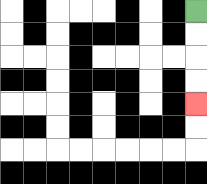{'start': '[8, 0]', 'end': '[8, 4]', 'path_directions': 'D,D,D,D', 'path_coordinates': '[[8, 0], [8, 1], [8, 2], [8, 3], [8, 4]]'}